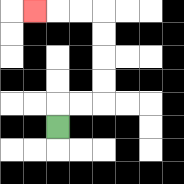{'start': '[2, 5]', 'end': '[1, 0]', 'path_directions': 'U,R,R,U,U,U,U,L,L,L', 'path_coordinates': '[[2, 5], [2, 4], [3, 4], [4, 4], [4, 3], [4, 2], [4, 1], [4, 0], [3, 0], [2, 0], [1, 0]]'}